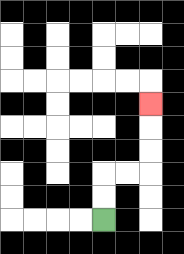{'start': '[4, 9]', 'end': '[6, 4]', 'path_directions': 'U,U,R,R,U,U,U', 'path_coordinates': '[[4, 9], [4, 8], [4, 7], [5, 7], [6, 7], [6, 6], [6, 5], [6, 4]]'}